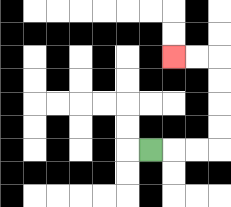{'start': '[6, 6]', 'end': '[7, 2]', 'path_directions': 'R,R,R,U,U,U,U,L,L', 'path_coordinates': '[[6, 6], [7, 6], [8, 6], [9, 6], [9, 5], [9, 4], [9, 3], [9, 2], [8, 2], [7, 2]]'}